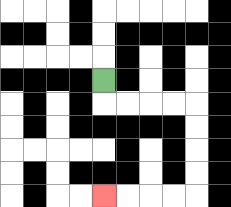{'start': '[4, 3]', 'end': '[4, 8]', 'path_directions': 'D,R,R,R,R,D,D,D,D,L,L,L,L', 'path_coordinates': '[[4, 3], [4, 4], [5, 4], [6, 4], [7, 4], [8, 4], [8, 5], [8, 6], [8, 7], [8, 8], [7, 8], [6, 8], [5, 8], [4, 8]]'}